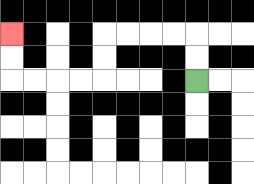{'start': '[8, 3]', 'end': '[0, 1]', 'path_directions': 'U,U,L,L,L,L,D,D,L,L,L,L,U,U', 'path_coordinates': '[[8, 3], [8, 2], [8, 1], [7, 1], [6, 1], [5, 1], [4, 1], [4, 2], [4, 3], [3, 3], [2, 3], [1, 3], [0, 3], [0, 2], [0, 1]]'}